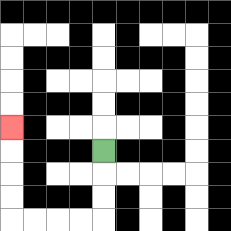{'start': '[4, 6]', 'end': '[0, 5]', 'path_directions': 'D,D,D,L,L,L,L,U,U,U,U', 'path_coordinates': '[[4, 6], [4, 7], [4, 8], [4, 9], [3, 9], [2, 9], [1, 9], [0, 9], [0, 8], [0, 7], [0, 6], [0, 5]]'}